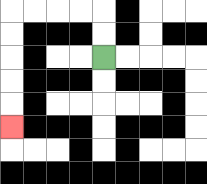{'start': '[4, 2]', 'end': '[0, 5]', 'path_directions': 'U,U,L,L,L,L,D,D,D,D,D', 'path_coordinates': '[[4, 2], [4, 1], [4, 0], [3, 0], [2, 0], [1, 0], [0, 0], [0, 1], [0, 2], [0, 3], [0, 4], [0, 5]]'}